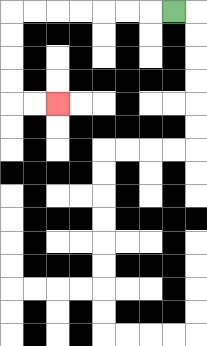{'start': '[7, 0]', 'end': '[2, 4]', 'path_directions': 'L,L,L,L,L,L,L,D,D,D,D,R,R', 'path_coordinates': '[[7, 0], [6, 0], [5, 0], [4, 0], [3, 0], [2, 0], [1, 0], [0, 0], [0, 1], [0, 2], [0, 3], [0, 4], [1, 4], [2, 4]]'}